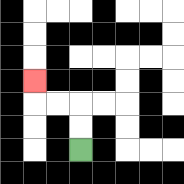{'start': '[3, 6]', 'end': '[1, 3]', 'path_directions': 'U,U,L,L,U', 'path_coordinates': '[[3, 6], [3, 5], [3, 4], [2, 4], [1, 4], [1, 3]]'}